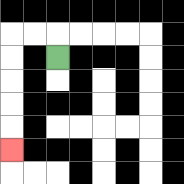{'start': '[2, 2]', 'end': '[0, 6]', 'path_directions': 'U,L,L,D,D,D,D,D', 'path_coordinates': '[[2, 2], [2, 1], [1, 1], [0, 1], [0, 2], [0, 3], [0, 4], [0, 5], [0, 6]]'}